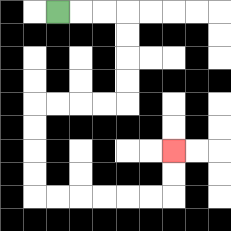{'start': '[2, 0]', 'end': '[7, 6]', 'path_directions': 'R,R,R,D,D,D,D,L,L,L,L,D,D,D,D,R,R,R,R,R,R,U,U', 'path_coordinates': '[[2, 0], [3, 0], [4, 0], [5, 0], [5, 1], [5, 2], [5, 3], [5, 4], [4, 4], [3, 4], [2, 4], [1, 4], [1, 5], [1, 6], [1, 7], [1, 8], [2, 8], [3, 8], [4, 8], [5, 8], [6, 8], [7, 8], [7, 7], [7, 6]]'}